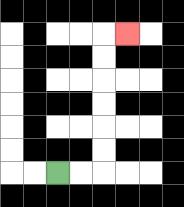{'start': '[2, 7]', 'end': '[5, 1]', 'path_directions': 'R,R,U,U,U,U,U,U,R', 'path_coordinates': '[[2, 7], [3, 7], [4, 7], [4, 6], [4, 5], [4, 4], [4, 3], [4, 2], [4, 1], [5, 1]]'}